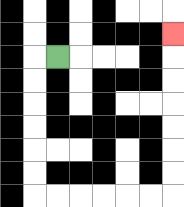{'start': '[2, 2]', 'end': '[7, 1]', 'path_directions': 'L,D,D,D,D,D,D,R,R,R,R,R,R,U,U,U,U,U,U,U', 'path_coordinates': '[[2, 2], [1, 2], [1, 3], [1, 4], [1, 5], [1, 6], [1, 7], [1, 8], [2, 8], [3, 8], [4, 8], [5, 8], [6, 8], [7, 8], [7, 7], [7, 6], [7, 5], [7, 4], [7, 3], [7, 2], [7, 1]]'}